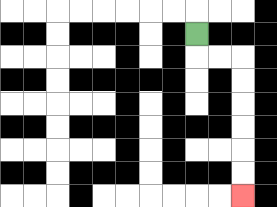{'start': '[8, 1]', 'end': '[10, 8]', 'path_directions': 'D,R,R,D,D,D,D,D,D', 'path_coordinates': '[[8, 1], [8, 2], [9, 2], [10, 2], [10, 3], [10, 4], [10, 5], [10, 6], [10, 7], [10, 8]]'}